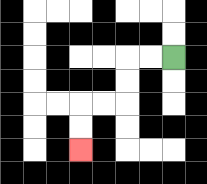{'start': '[7, 2]', 'end': '[3, 6]', 'path_directions': 'L,L,D,D,L,L,D,D', 'path_coordinates': '[[7, 2], [6, 2], [5, 2], [5, 3], [5, 4], [4, 4], [3, 4], [3, 5], [3, 6]]'}